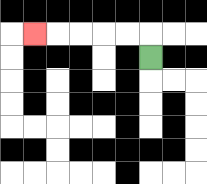{'start': '[6, 2]', 'end': '[1, 1]', 'path_directions': 'U,L,L,L,L,L', 'path_coordinates': '[[6, 2], [6, 1], [5, 1], [4, 1], [3, 1], [2, 1], [1, 1]]'}